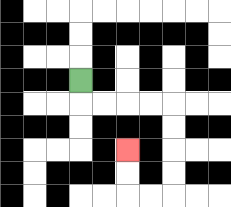{'start': '[3, 3]', 'end': '[5, 6]', 'path_directions': 'D,R,R,R,R,D,D,D,D,L,L,U,U', 'path_coordinates': '[[3, 3], [3, 4], [4, 4], [5, 4], [6, 4], [7, 4], [7, 5], [7, 6], [7, 7], [7, 8], [6, 8], [5, 8], [5, 7], [5, 6]]'}